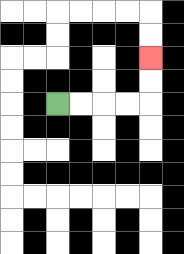{'start': '[2, 4]', 'end': '[6, 2]', 'path_directions': 'R,R,R,R,U,U', 'path_coordinates': '[[2, 4], [3, 4], [4, 4], [5, 4], [6, 4], [6, 3], [6, 2]]'}